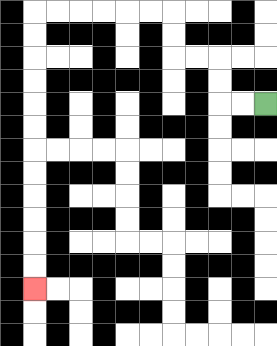{'start': '[11, 4]', 'end': '[1, 12]', 'path_directions': 'L,L,U,U,L,L,U,U,L,L,L,L,L,L,D,D,D,D,D,D,D,D,D,D,D,D', 'path_coordinates': '[[11, 4], [10, 4], [9, 4], [9, 3], [9, 2], [8, 2], [7, 2], [7, 1], [7, 0], [6, 0], [5, 0], [4, 0], [3, 0], [2, 0], [1, 0], [1, 1], [1, 2], [1, 3], [1, 4], [1, 5], [1, 6], [1, 7], [1, 8], [1, 9], [1, 10], [1, 11], [1, 12]]'}